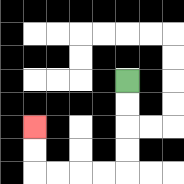{'start': '[5, 3]', 'end': '[1, 5]', 'path_directions': 'D,D,D,D,L,L,L,L,U,U', 'path_coordinates': '[[5, 3], [5, 4], [5, 5], [5, 6], [5, 7], [4, 7], [3, 7], [2, 7], [1, 7], [1, 6], [1, 5]]'}